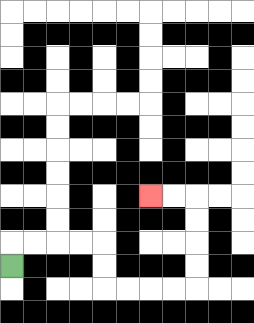{'start': '[0, 11]', 'end': '[6, 8]', 'path_directions': 'U,R,R,R,R,D,D,R,R,R,R,U,U,U,U,L,L', 'path_coordinates': '[[0, 11], [0, 10], [1, 10], [2, 10], [3, 10], [4, 10], [4, 11], [4, 12], [5, 12], [6, 12], [7, 12], [8, 12], [8, 11], [8, 10], [8, 9], [8, 8], [7, 8], [6, 8]]'}